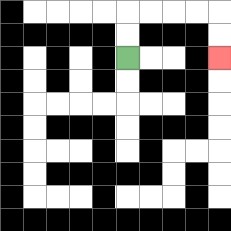{'start': '[5, 2]', 'end': '[9, 2]', 'path_directions': 'U,U,R,R,R,R,D,D', 'path_coordinates': '[[5, 2], [5, 1], [5, 0], [6, 0], [7, 0], [8, 0], [9, 0], [9, 1], [9, 2]]'}